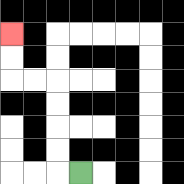{'start': '[3, 7]', 'end': '[0, 1]', 'path_directions': 'L,U,U,U,U,L,L,U,U', 'path_coordinates': '[[3, 7], [2, 7], [2, 6], [2, 5], [2, 4], [2, 3], [1, 3], [0, 3], [0, 2], [0, 1]]'}